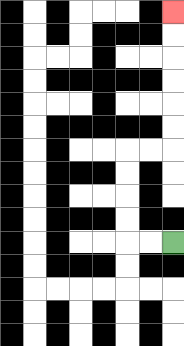{'start': '[7, 10]', 'end': '[7, 0]', 'path_directions': 'L,L,U,U,U,U,R,R,U,U,U,U,U,U', 'path_coordinates': '[[7, 10], [6, 10], [5, 10], [5, 9], [5, 8], [5, 7], [5, 6], [6, 6], [7, 6], [7, 5], [7, 4], [7, 3], [7, 2], [7, 1], [7, 0]]'}